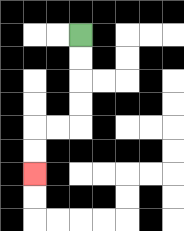{'start': '[3, 1]', 'end': '[1, 7]', 'path_directions': 'D,D,D,D,L,L,D,D', 'path_coordinates': '[[3, 1], [3, 2], [3, 3], [3, 4], [3, 5], [2, 5], [1, 5], [1, 6], [1, 7]]'}